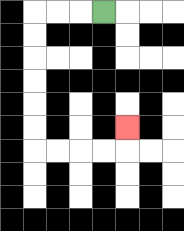{'start': '[4, 0]', 'end': '[5, 5]', 'path_directions': 'L,L,L,D,D,D,D,D,D,R,R,R,R,U', 'path_coordinates': '[[4, 0], [3, 0], [2, 0], [1, 0], [1, 1], [1, 2], [1, 3], [1, 4], [1, 5], [1, 6], [2, 6], [3, 6], [4, 6], [5, 6], [5, 5]]'}